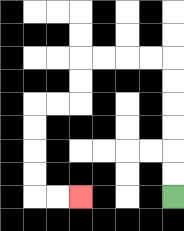{'start': '[7, 8]', 'end': '[3, 8]', 'path_directions': 'U,U,U,U,U,U,L,L,L,L,D,D,L,L,D,D,D,D,R,R', 'path_coordinates': '[[7, 8], [7, 7], [7, 6], [7, 5], [7, 4], [7, 3], [7, 2], [6, 2], [5, 2], [4, 2], [3, 2], [3, 3], [3, 4], [2, 4], [1, 4], [1, 5], [1, 6], [1, 7], [1, 8], [2, 8], [3, 8]]'}